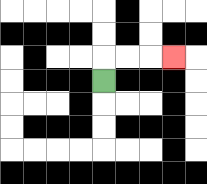{'start': '[4, 3]', 'end': '[7, 2]', 'path_directions': 'U,R,R,R', 'path_coordinates': '[[4, 3], [4, 2], [5, 2], [6, 2], [7, 2]]'}